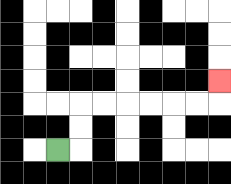{'start': '[2, 6]', 'end': '[9, 3]', 'path_directions': 'R,U,U,R,R,R,R,R,R,U', 'path_coordinates': '[[2, 6], [3, 6], [3, 5], [3, 4], [4, 4], [5, 4], [6, 4], [7, 4], [8, 4], [9, 4], [9, 3]]'}